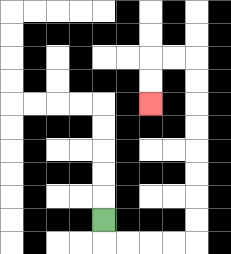{'start': '[4, 9]', 'end': '[6, 4]', 'path_directions': 'D,R,R,R,R,U,U,U,U,U,U,U,U,L,L,D,D', 'path_coordinates': '[[4, 9], [4, 10], [5, 10], [6, 10], [7, 10], [8, 10], [8, 9], [8, 8], [8, 7], [8, 6], [8, 5], [8, 4], [8, 3], [8, 2], [7, 2], [6, 2], [6, 3], [6, 4]]'}